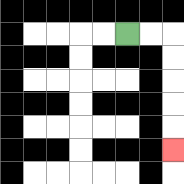{'start': '[5, 1]', 'end': '[7, 6]', 'path_directions': 'R,R,D,D,D,D,D', 'path_coordinates': '[[5, 1], [6, 1], [7, 1], [7, 2], [7, 3], [7, 4], [7, 5], [7, 6]]'}